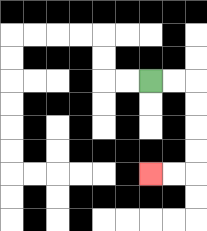{'start': '[6, 3]', 'end': '[6, 7]', 'path_directions': 'R,R,D,D,D,D,L,L', 'path_coordinates': '[[6, 3], [7, 3], [8, 3], [8, 4], [8, 5], [8, 6], [8, 7], [7, 7], [6, 7]]'}